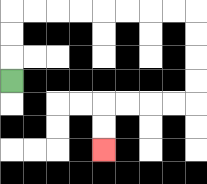{'start': '[0, 3]', 'end': '[4, 6]', 'path_directions': 'U,U,U,R,R,R,R,R,R,R,R,D,D,D,D,L,L,L,L,D,D', 'path_coordinates': '[[0, 3], [0, 2], [0, 1], [0, 0], [1, 0], [2, 0], [3, 0], [4, 0], [5, 0], [6, 0], [7, 0], [8, 0], [8, 1], [8, 2], [8, 3], [8, 4], [7, 4], [6, 4], [5, 4], [4, 4], [4, 5], [4, 6]]'}